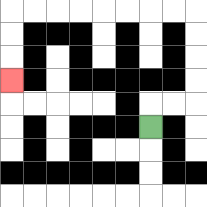{'start': '[6, 5]', 'end': '[0, 3]', 'path_directions': 'U,R,R,U,U,U,U,L,L,L,L,L,L,L,L,D,D,D', 'path_coordinates': '[[6, 5], [6, 4], [7, 4], [8, 4], [8, 3], [8, 2], [8, 1], [8, 0], [7, 0], [6, 0], [5, 0], [4, 0], [3, 0], [2, 0], [1, 0], [0, 0], [0, 1], [0, 2], [0, 3]]'}